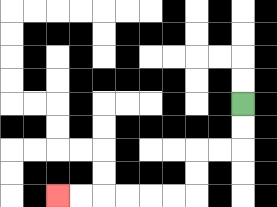{'start': '[10, 4]', 'end': '[2, 8]', 'path_directions': 'D,D,L,L,D,D,L,L,L,L,L,L', 'path_coordinates': '[[10, 4], [10, 5], [10, 6], [9, 6], [8, 6], [8, 7], [8, 8], [7, 8], [6, 8], [5, 8], [4, 8], [3, 8], [2, 8]]'}